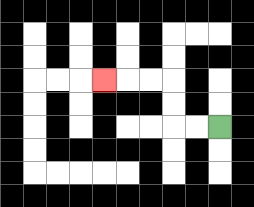{'start': '[9, 5]', 'end': '[4, 3]', 'path_directions': 'L,L,U,U,L,L,L', 'path_coordinates': '[[9, 5], [8, 5], [7, 5], [7, 4], [7, 3], [6, 3], [5, 3], [4, 3]]'}